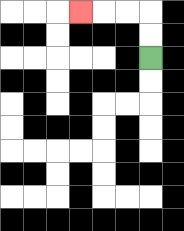{'start': '[6, 2]', 'end': '[3, 0]', 'path_directions': 'U,U,L,L,L', 'path_coordinates': '[[6, 2], [6, 1], [6, 0], [5, 0], [4, 0], [3, 0]]'}